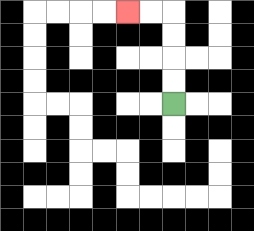{'start': '[7, 4]', 'end': '[5, 0]', 'path_directions': 'U,U,U,U,L,L', 'path_coordinates': '[[7, 4], [7, 3], [7, 2], [7, 1], [7, 0], [6, 0], [5, 0]]'}